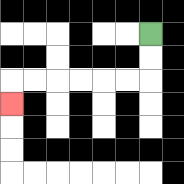{'start': '[6, 1]', 'end': '[0, 4]', 'path_directions': 'D,D,L,L,L,L,L,L,D', 'path_coordinates': '[[6, 1], [6, 2], [6, 3], [5, 3], [4, 3], [3, 3], [2, 3], [1, 3], [0, 3], [0, 4]]'}